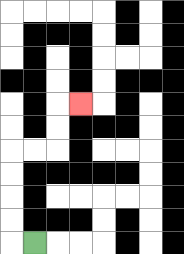{'start': '[1, 10]', 'end': '[3, 4]', 'path_directions': 'L,U,U,U,U,R,R,U,U,R', 'path_coordinates': '[[1, 10], [0, 10], [0, 9], [0, 8], [0, 7], [0, 6], [1, 6], [2, 6], [2, 5], [2, 4], [3, 4]]'}